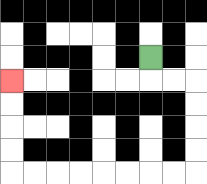{'start': '[6, 2]', 'end': '[0, 3]', 'path_directions': 'D,R,R,D,D,D,D,L,L,L,L,L,L,L,L,U,U,U,U', 'path_coordinates': '[[6, 2], [6, 3], [7, 3], [8, 3], [8, 4], [8, 5], [8, 6], [8, 7], [7, 7], [6, 7], [5, 7], [4, 7], [3, 7], [2, 7], [1, 7], [0, 7], [0, 6], [0, 5], [0, 4], [0, 3]]'}